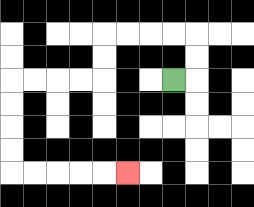{'start': '[7, 3]', 'end': '[5, 7]', 'path_directions': 'R,U,U,L,L,L,L,D,D,L,L,L,L,D,D,D,D,R,R,R,R,R', 'path_coordinates': '[[7, 3], [8, 3], [8, 2], [8, 1], [7, 1], [6, 1], [5, 1], [4, 1], [4, 2], [4, 3], [3, 3], [2, 3], [1, 3], [0, 3], [0, 4], [0, 5], [0, 6], [0, 7], [1, 7], [2, 7], [3, 7], [4, 7], [5, 7]]'}